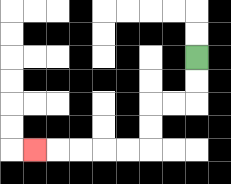{'start': '[8, 2]', 'end': '[1, 6]', 'path_directions': 'D,D,L,L,D,D,L,L,L,L,L', 'path_coordinates': '[[8, 2], [8, 3], [8, 4], [7, 4], [6, 4], [6, 5], [6, 6], [5, 6], [4, 6], [3, 6], [2, 6], [1, 6]]'}